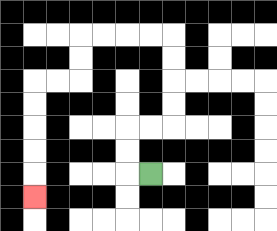{'start': '[6, 7]', 'end': '[1, 8]', 'path_directions': 'L,U,U,R,R,U,U,U,U,L,L,L,L,D,D,L,L,D,D,D,D,D', 'path_coordinates': '[[6, 7], [5, 7], [5, 6], [5, 5], [6, 5], [7, 5], [7, 4], [7, 3], [7, 2], [7, 1], [6, 1], [5, 1], [4, 1], [3, 1], [3, 2], [3, 3], [2, 3], [1, 3], [1, 4], [1, 5], [1, 6], [1, 7], [1, 8]]'}